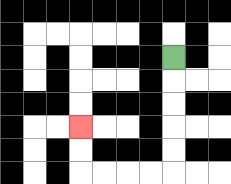{'start': '[7, 2]', 'end': '[3, 5]', 'path_directions': 'D,D,D,D,D,L,L,L,L,U,U', 'path_coordinates': '[[7, 2], [7, 3], [7, 4], [7, 5], [7, 6], [7, 7], [6, 7], [5, 7], [4, 7], [3, 7], [3, 6], [3, 5]]'}